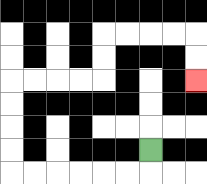{'start': '[6, 6]', 'end': '[8, 3]', 'path_directions': 'D,L,L,L,L,L,L,U,U,U,U,R,R,R,R,U,U,R,R,R,R,D,D', 'path_coordinates': '[[6, 6], [6, 7], [5, 7], [4, 7], [3, 7], [2, 7], [1, 7], [0, 7], [0, 6], [0, 5], [0, 4], [0, 3], [1, 3], [2, 3], [3, 3], [4, 3], [4, 2], [4, 1], [5, 1], [6, 1], [7, 1], [8, 1], [8, 2], [8, 3]]'}